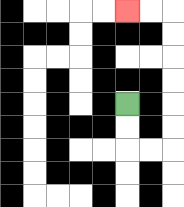{'start': '[5, 4]', 'end': '[5, 0]', 'path_directions': 'D,D,R,R,U,U,U,U,U,U,L,L', 'path_coordinates': '[[5, 4], [5, 5], [5, 6], [6, 6], [7, 6], [7, 5], [7, 4], [7, 3], [7, 2], [7, 1], [7, 0], [6, 0], [5, 0]]'}